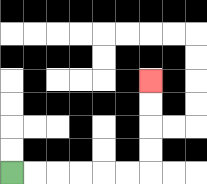{'start': '[0, 7]', 'end': '[6, 3]', 'path_directions': 'R,R,R,R,R,R,U,U,U,U', 'path_coordinates': '[[0, 7], [1, 7], [2, 7], [3, 7], [4, 7], [5, 7], [6, 7], [6, 6], [6, 5], [6, 4], [6, 3]]'}